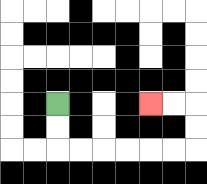{'start': '[2, 4]', 'end': '[6, 4]', 'path_directions': 'D,D,R,R,R,R,R,R,U,U,L,L', 'path_coordinates': '[[2, 4], [2, 5], [2, 6], [3, 6], [4, 6], [5, 6], [6, 6], [7, 6], [8, 6], [8, 5], [8, 4], [7, 4], [6, 4]]'}